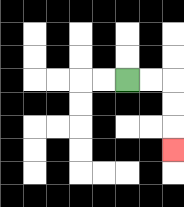{'start': '[5, 3]', 'end': '[7, 6]', 'path_directions': 'R,R,D,D,D', 'path_coordinates': '[[5, 3], [6, 3], [7, 3], [7, 4], [7, 5], [7, 6]]'}